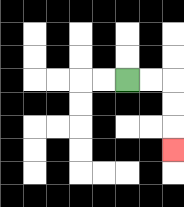{'start': '[5, 3]', 'end': '[7, 6]', 'path_directions': 'R,R,D,D,D', 'path_coordinates': '[[5, 3], [6, 3], [7, 3], [7, 4], [7, 5], [7, 6]]'}